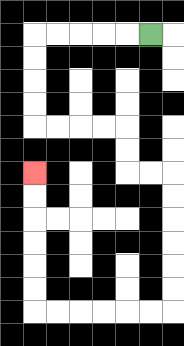{'start': '[6, 1]', 'end': '[1, 7]', 'path_directions': 'L,L,L,L,L,D,D,D,D,R,R,R,R,D,D,R,R,D,D,D,D,D,D,L,L,L,L,L,L,U,U,U,U,U,U', 'path_coordinates': '[[6, 1], [5, 1], [4, 1], [3, 1], [2, 1], [1, 1], [1, 2], [1, 3], [1, 4], [1, 5], [2, 5], [3, 5], [4, 5], [5, 5], [5, 6], [5, 7], [6, 7], [7, 7], [7, 8], [7, 9], [7, 10], [7, 11], [7, 12], [7, 13], [6, 13], [5, 13], [4, 13], [3, 13], [2, 13], [1, 13], [1, 12], [1, 11], [1, 10], [1, 9], [1, 8], [1, 7]]'}